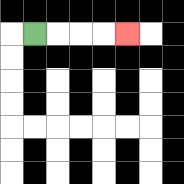{'start': '[1, 1]', 'end': '[5, 1]', 'path_directions': 'R,R,R,R', 'path_coordinates': '[[1, 1], [2, 1], [3, 1], [4, 1], [5, 1]]'}